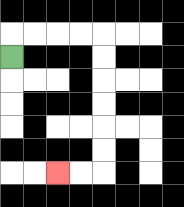{'start': '[0, 2]', 'end': '[2, 7]', 'path_directions': 'U,R,R,R,R,D,D,D,D,D,D,L,L', 'path_coordinates': '[[0, 2], [0, 1], [1, 1], [2, 1], [3, 1], [4, 1], [4, 2], [4, 3], [4, 4], [4, 5], [4, 6], [4, 7], [3, 7], [2, 7]]'}